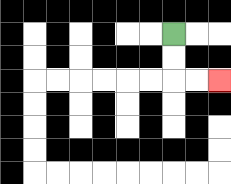{'start': '[7, 1]', 'end': '[9, 3]', 'path_directions': 'D,D,R,R', 'path_coordinates': '[[7, 1], [7, 2], [7, 3], [8, 3], [9, 3]]'}